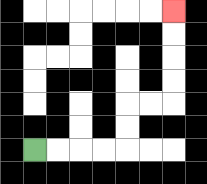{'start': '[1, 6]', 'end': '[7, 0]', 'path_directions': 'R,R,R,R,U,U,R,R,U,U,U,U', 'path_coordinates': '[[1, 6], [2, 6], [3, 6], [4, 6], [5, 6], [5, 5], [5, 4], [6, 4], [7, 4], [7, 3], [7, 2], [7, 1], [7, 0]]'}